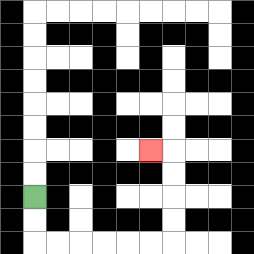{'start': '[1, 8]', 'end': '[6, 6]', 'path_directions': 'D,D,R,R,R,R,R,R,U,U,U,U,L', 'path_coordinates': '[[1, 8], [1, 9], [1, 10], [2, 10], [3, 10], [4, 10], [5, 10], [6, 10], [7, 10], [7, 9], [7, 8], [7, 7], [7, 6], [6, 6]]'}